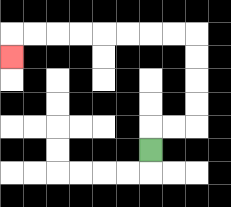{'start': '[6, 6]', 'end': '[0, 2]', 'path_directions': 'U,R,R,U,U,U,U,L,L,L,L,L,L,L,L,D', 'path_coordinates': '[[6, 6], [6, 5], [7, 5], [8, 5], [8, 4], [8, 3], [8, 2], [8, 1], [7, 1], [6, 1], [5, 1], [4, 1], [3, 1], [2, 1], [1, 1], [0, 1], [0, 2]]'}